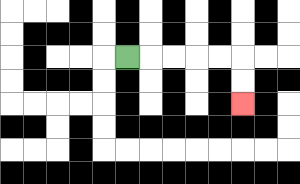{'start': '[5, 2]', 'end': '[10, 4]', 'path_directions': 'R,R,R,R,R,D,D', 'path_coordinates': '[[5, 2], [6, 2], [7, 2], [8, 2], [9, 2], [10, 2], [10, 3], [10, 4]]'}